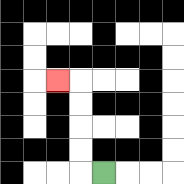{'start': '[4, 7]', 'end': '[2, 3]', 'path_directions': 'L,U,U,U,U,L', 'path_coordinates': '[[4, 7], [3, 7], [3, 6], [3, 5], [3, 4], [3, 3], [2, 3]]'}